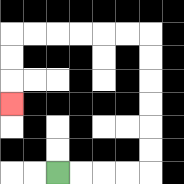{'start': '[2, 7]', 'end': '[0, 4]', 'path_directions': 'R,R,R,R,U,U,U,U,U,U,L,L,L,L,L,L,D,D,D', 'path_coordinates': '[[2, 7], [3, 7], [4, 7], [5, 7], [6, 7], [6, 6], [6, 5], [6, 4], [6, 3], [6, 2], [6, 1], [5, 1], [4, 1], [3, 1], [2, 1], [1, 1], [0, 1], [0, 2], [0, 3], [0, 4]]'}